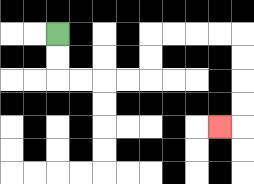{'start': '[2, 1]', 'end': '[9, 5]', 'path_directions': 'D,D,R,R,R,R,U,U,R,R,R,R,D,D,D,D,L', 'path_coordinates': '[[2, 1], [2, 2], [2, 3], [3, 3], [4, 3], [5, 3], [6, 3], [6, 2], [6, 1], [7, 1], [8, 1], [9, 1], [10, 1], [10, 2], [10, 3], [10, 4], [10, 5], [9, 5]]'}